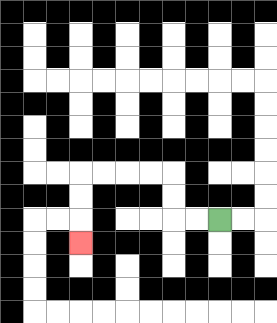{'start': '[9, 9]', 'end': '[3, 10]', 'path_directions': 'L,L,U,U,L,L,L,L,D,D,D', 'path_coordinates': '[[9, 9], [8, 9], [7, 9], [7, 8], [7, 7], [6, 7], [5, 7], [4, 7], [3, 7], [3, 8], [3, 9], [3, 10]]'}